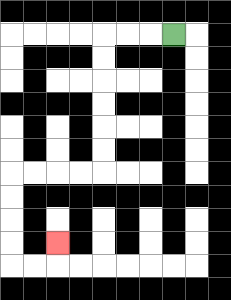{'start': '[7, 1]', 'end': '[2, 10]', 'path_directions': 'L,L,L,D,D,D,D,D,D,L,L,L,L,D,D,D,D,R,R,U', 'path_coordinates': '[[7, 1], [6, 1], [5, 1], [4, 1], [4, 2], [4, 3], [4, 4], [4, 5], [4, 6], [4, 7], [3, 7], [2, 7], [1, 7], [0, 7], [0, 8], [0, 9], [0, 10], [0, 11], [1, 11], [2, 11], [2, 10]]'}